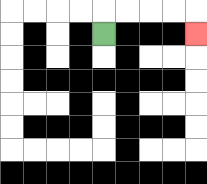{'start': '[4, 1]', 'end': '[8, 1]', 'path_directions': 'U,R,R,R,R,D', 'path_coordinates': '[[4, 1], [4, 0], [5, 0], [6, 0], [7, 0], [8, 0], [8, 1]]'}